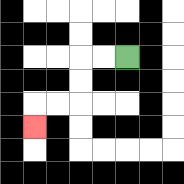{'start': '[5, 2]', 'end': '[1, 5]', 'path_directions': 'L,L,D,D,L,L,D', 'path_coordinates': '[[5, 2], [4, 2], [3, 2], [3, 3], [3, 4], [2, 4], [1, 4], [1, 5]]'}